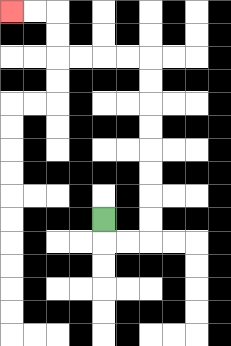{'start': '[4, 9]', 'end': '[0, 0]', 'path_directions': 'D,R,R,U,U,U,U,U,U,U,U,L,L,L,L,U,U,L,L', 'path_coordinates': '[[4, 9], [4, 10], [5, 10], [6, 10], [6, 9], [6, 8], [6, 7], [6, 6], [6, 5], [6, 4], [6, 3], [6, 2], [5, 2], [4, 2], [3, 2], [2, 2], [2, 1], [2, 0], [1, 0], [0, 0]]'}